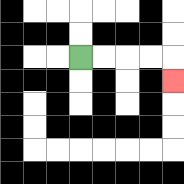{'start': '[3, 2]', 'end': '[7, 3]', 'path_directions': 'R,R,R,R,D', 'path_coordinates': '[[3, 2], [4, 2], [5, 2], [6, 2], [7, 2], [7, 3]]'}